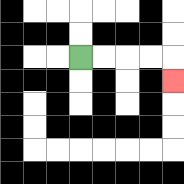{'start': '[3, 2]', 'end': '[7, 3]', 'path_directions': 'R,R,R,R,D', 'path_coordinates': '[[3, 2], [4, 2], [5, 2], [6, 2], [7, 2], [7, 3]]'}